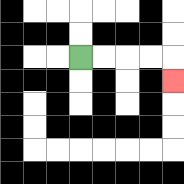{'start': '[3, 2]', 'end': '[7, 3]', 'path_directions': 'R,R,R,R,D', 'path_coordinates': '[[3, 2], [4, 2], [5, 2], [6, 2], [7, 2], [7, 3]]'}